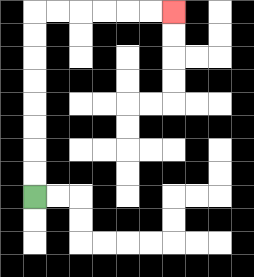{'start': '[1, 8]', 'end': '[7, 0]', 'path_directions': 'U,U,U,U,U,U,U,U,R,R,R,R,R,R', 'path_coordinates': '[[1, 8], [1, 7], [1, 6], [1, 5], [1, 4], [1, 3], [1, 2], [1, 1], [1, 0], [2, 0], [3, 0], [4, 0], [5, 0], [6, 0], [7, 0]]'}